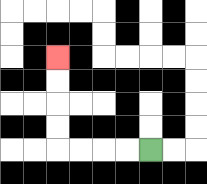{'start': '[6, 6]', 'end': '[2, 2]', 'path_directions': 'L,L,L,L,U,U,U,U', 'path_coordinates': '[[6, 6], [5, 6], [4, 6], [3, 6], [2, 6], [2, 5], [2, 4], [2, 3], [2, 2]]'}